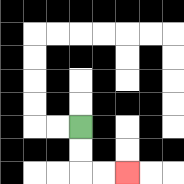{'start': '[3, 5]', 'end': '[5, 7]', 'path_directions': 'D,D,R,R', 'path_coordinates': '[[3, 5], [3, 6], [3, 7], [4, 7], [5, 7]]'}